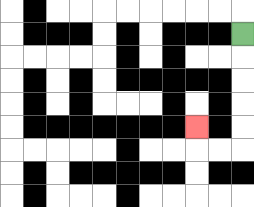{'start': '[10, 1]', 'end': '[8, 5]', 'path_directions': 'D,D,D,D,D,L,L,U', 'path_coordinates': '[[10, 1], [10, 2], [10, 3], [10, 4], [10, 5], [10, 6], [9, 6], [8, 6], [8, 5]]'}